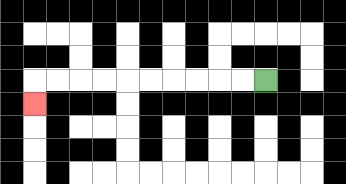{'start': '[11, 3]', 'end': '[1, 4]', 'path_directions': 'L,L,L,L,L,L,L,L,L,L,D', 'path_coordinates': '[[11, 3], [10, 3], [9, 3], [8, 3], [7, 3], [6, 3], [5, 3], [4, 3], [3, 3], [2, 3], [1, 3], [1, 4]]'}